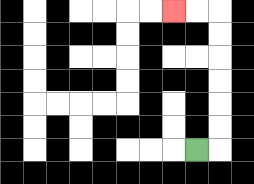{'start': '[8, 6]', 'end': '[7, 0]', 'path_directions': 'R,U,U,U,U,U,U,L,L', 'path_coordinates': '[[8, 6], [9, 6], [9, 5], [9, 4], [9, 3], [9, 2], [9, 1], [9, 0], [8, 0], [7, 0]]'}